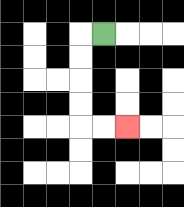{'start': '[4, 1]', 'end': '[5, 5]', 'path_directions': 'L,D,D,D,D,R,R', 'path_coordinates': '[[4, 1], [3, 1], [3, 2], [3, 3], [3, 4], [3, 5], [4, 5], [5, 5]]'}